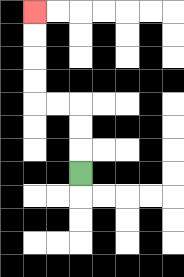{'start': '[3, 7]', 'end': '[1, 0]', 'path_directions': 'U,U,U,L,L,U,U,U,U', 'path_coordinates': '[[3, 7], [3, 6], [3, 5], [3, 4], [2, 4], [1, 4], [1, 3], [1, 2], [1, 1], [1, 0]]'}